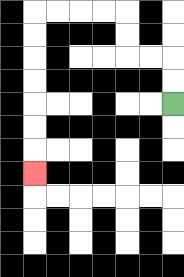{'start': '[7, 4]', 'end': '[1, 7]', 'path_directions': 'U,U,L,L,U,U,L,L,L,L,D,D,D,D,D,D,D', 'path_coordinates': '[[7, 4], [7, 3], [7, 2], [6, 2], [5, 2], [5, 1], [5, 0], [4, 0], [3, 0], [2, 0], [1, 0], [1, 1], [1, 2], [1, 3], [1, 4], [1, 5], [1, 6], [1, 7]]'}